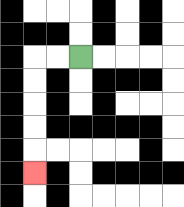{'start': '[3, 2]', 'end': '[1, 7]', 'path_directions': 'L,L,D,D,D,D,D', 'path_coordinates': '[[3, 2], [2, 2], [1, 2], [1, 3], [1, 4], [1, 5], [1, 6], [1, 7]]'}